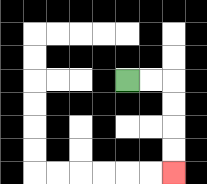{'start': '[5, 3]', 'end': '[7, 7]', 'path_directions': 'R,R,D,D,D,D', 'path_coordinates': '[[5, 3], [6, 3], [7, 3], [7, 4], [7, 5], [7, 6], [7, 7]]'}